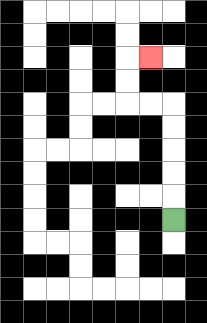{'start': '[7, 9]', 'end': '[6, 2]', 'path_directions': 'U,U,U,U,U,L,L,U,U,R', 'path_coordinates': '[[7, 9], [7, 8], [7, 7], [7, 6], [7, 5], [7, 4], [6, 4], [5, 4], [5, 3], [5, 2], [6, 2]]'}